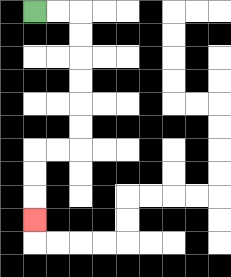{'start': '[1, 0]', 'end': '[1, 9]', 'path_directions': 'R,R,D,D,D,D,D,D,L,L,D,D,D', 'path_coordinates': '[[1, 0], [2, 0], [3, 0], [3, 1], [3, 2], [3, 3], [3, 4], [3, 5], [3, 6], [2, 6], [1, 6], [1, 7], [1, 8], [1, 9]]'}